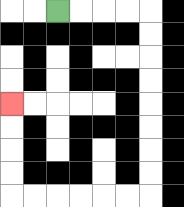{'start': '[2, 0]', 'end': '[0, 4]', 'path_directions': 'R,R,R,R,D,D,D,D,D,D,D,D,L,L,L,L,L,L,U,U,U,U', 'path_coordinates': '[[2, 0], [3, 0], [4, 0], [5, 0], [6, 0], [6, 1], [6, 2], [6, 3], [6, 4], [6, 5], [6, 6], [6, 7], [6, 8], [5, 8], [4, 8], [3, 8], [2, 8], [1, 8], [0, 8], [0, 7], [0, 6], [0, 5], [0, 4]]'}